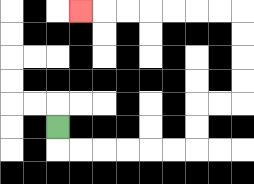{'start': '[2, 5]', 'end': '[3, 0]', 'path_directions': 'D,R,R,R,R,R,R,U,U,R,R,U,U,U,U,L,L,L,L,L,L,L', 'path_coordinates': '[[2, 5], [2, 6], [3, 6], [4, 6], [5, 6], [6, 6], [7, 6], [8, 6], [8, 5], [8, 4], [9, 4], [10, 4], [10, 3], [10, 2], [10, 1], [10, 0], [9, 0], [8, 0], [7, 0], [6, 0], [5, 0], [4, 0], [3, 0]]'}